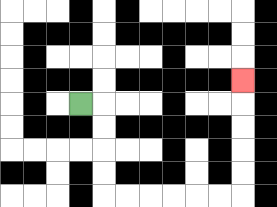{'start': '[3, 4]', 'end': '[10, 3]', 'path_directions': 'R,D,D,D,D,R,R,R,R,R,R,U,U,U,U,U', 'path_coordinates': '[[3, 4], [4, 4], [4, 5], [4, 6], [4, 7], [4, 8], [5, 8], [6, 8], [7, 8], [8, 8], [9, 8], [10, 8], [10, 7], [10, 6], [10, 5], [10, 4], [10, 3]]'}